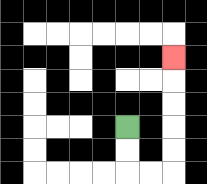{'start': '[5, 5]', 'end': '[7, 2]', 'path_directions': 'D,D,R,R,U,U,U,U,U', 'path_coordinates': '[[5, 5], [5, 6], [5, 7], [6, 7], [7, 7], [7, 6], [7, 5], [7, 4], [7, 3], [7, 2]]'}